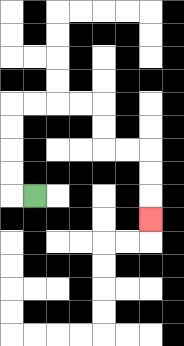{'start': '[1, 8]', 'end': '[6, 9]', 'path_directions': 'L,U,U,U,U,R,R,R,R,D,D,R,R,D,D,D', 'path_coordinates': '[[1, 8], [0, 8], [0, 7], [0, 6], [0, 5], [0, 4], [1, 4], [2, 4], [3, 4], [4, 4], [4, 5], [4, 6], [5, 6], [6, 6], [6, 7], [6, 8], [6, 9]]'}